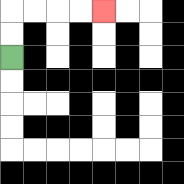{'start': '[0, 2]', 'end': '[4, 0]', 'path_directions': 'U,U,R,R,R,R', 'path_coordinates': '[[0, 2], [0, 1], [0, 0], [1, 0], [2, 0], [3, 0], [4, 0]]'}